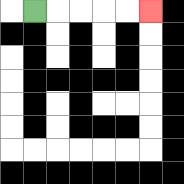{'start': '[1, 0]', 'end': '[6, 0]', 'path_directions': 'R,R,R,R,R', 'path_coordinates': '[[1, 0], [2, 0], [3, 0], [4, 0], [5, 0], [6, 0]]'}